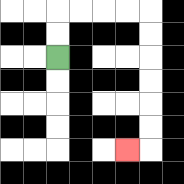{'start': '[2, 2]', 'end': '[5, 6]', 'path_directions': 'U,U,R,R,R,R,D,D,D,D,D,D,L', 'path_coordinates': '[[2, 2], [2, 1], [2, 0], [3, 0], [4, 0], [5, 0], [6, 0], [6, 1], [6, 2], [6, 3], [6, 4], [6, 5], [6, 6], [5, 6]]'}